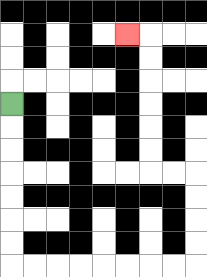{'start': '[0, 4]', 'end': '[5, 1]', 'path_directions': 'D,D,D,D,D,D,D,R,R,R,R,R,R,R,R,U,U,U,U,L,L,U,U,U,U,U,U,L', 'path_coordinates': '[[0, 4], [0, 5], [0, 6], [0, 7], [0, 8], [0, 9], [0, 10], [0, 11], [1, 11], [2, 11], [3, 11], [4, 11], [5, 11], [6, 11], [7, 11], [8, 11], [8, 10], [8, 9], [8, 8], [8, 7], [7, 7], [6, 7], [6, 6], [6, 5], [6, 4], [6, 3], [6, 2], [6, 1], [5, 1]]'}